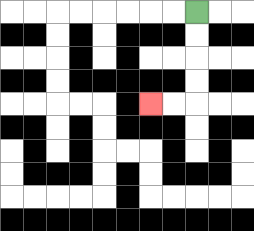{'start': '[8, 0]', 'end': '[6, 4]', 'path_directions': 'D,D,D,D,L,L', 'path_coordinates': '[[8, 0], [8, 1], [8, 2], [8, 3], [8, 4], [7, 4], [6, 4]]'}